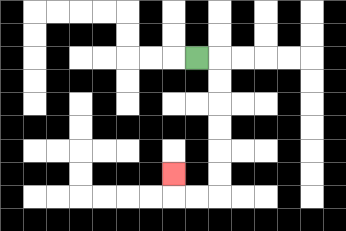{'start': '[8, 2]', 'end': '[7, 7]', 'path_directions': 'R,D,D,D,D,D,D,L,L,U', 'path_coordinates': '[[8, 2], [9, 2], [9, 3], [9, 4], [9, 5], [9, 6], [9, 7], [9, 8], [8, 8], [7, 8], [7, 7]]'}